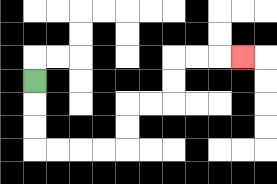{'start': '[1, 3]', 'end': '[10, 2]', 'path_directions': 'D,D,D,R,R,R,R,U,U,R,R,U,U,R,R,R', 'path_coordinates': '[[1, 3], [1, 4], [1, 5], [1, 6], [2, 6], [3, 6], [4, 6], [5, 6], [5, 5], [5, 4], [6, 4], [7, 4], [7, 3], [7, 2], [8, 2], [9, 2], [10, 2]]'}